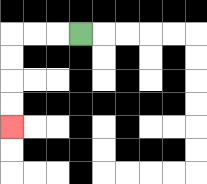{'start': '[3, 1]', 'end': '[0, 5]', 'path_directions': 'L,L,L,D,D,D,D', 'path_coordinates': '[[3, 1], [2, 1], [1, 1], [0, 1], [0, 2], [0, 3], [0, 4], [0, 5]]'}